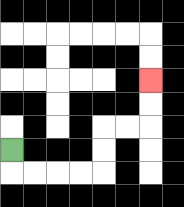{'start': '[0, 6]', 'end': '[6, 3]', 'path_directions': 'D,R,R,R,R,U,U,R,R,U,U', 'path_coordinates': '[[0, 6], [0, 7], [1, 7], [2, 7], [3, 7], [4, 7], [4, 6], [4, 5], [5, 5], [6, 5], [6, 4], [6, 3]]'}